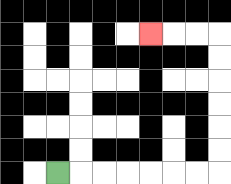{'start': '[2, 7]', 'end': '[6, 1]', 'path_directions': 'R,R,R,R,R,R,R,U,U,U,U,U,U,L,L,L', 'path_coordinates': '[[2, 7], [3, 7], [4, 7], [5, 7], [6, 7], [7, 7], [8, 7], [9, 7], [9, 6], [9, 5], [9, 4], [9, 3], [9, 2], [9, 1], [8, 1], [7, 1], [6, 1]]'}